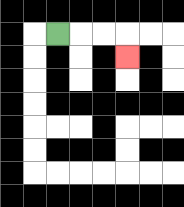{'start': '[2, 1]', 'end': '[5, 2]', 'path_directions': 'R,R,R,D', 'path_coordinates': '[[2, 1], [3, 1], [4, 1], [5, 1], [5, 2]]'}